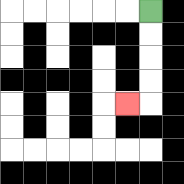{'start': '[6, 0]', 'end': '[5, 4]', 'path_directions': 'D,D,D,D,L', 'path_coordinates': '[[6, 0], [6, 1], [6, 2], [6, 3], [6, 4], [5, 4]]'}